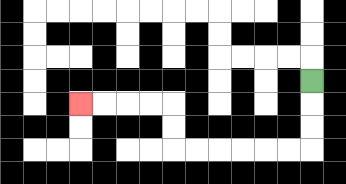{'start': '[13, 3]', 'end': '[3, 4]', 'path_directions': 'D,D,D,L,L,L,L,L,L,U,U,L,L,L,L', 'path_coordinates': '[[13, 3], [13, 4], [13, 5], [13, 6], [12, 6], [11, 6], [10, 6], [9, 6], [8, 6], [7, 6], [7, 5], [7, 4], [6, 4], [5, 4], [4, 4], [3, 4]]'}